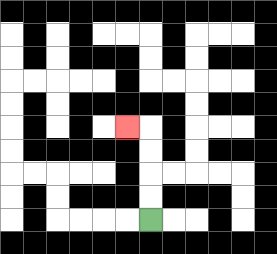{'start': '[6, 9]', 'end': '[5, 5]', 'path_directions': 'U,U,U,U,L', 'path_coordinates': '[[6, 9], [6, 8], [6, 7], [6, 6], [6, 5], [5, 5]]'}